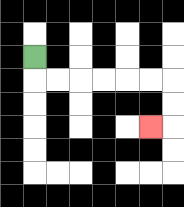{'start': '[1, 2]', 'end': '[6, 5]', 'path_directions': 'D,R,R,R,R,R,R,D,D,L', 'path_coordinates': '[[1, 2], [1, 3], [2, 3], [3, 3], [4, 3], [5, 3], [6, 3], [7, 3], [7, 4], [7, 5], [6, 5]]'}